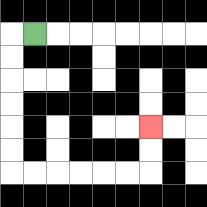{'start': '[1, 1]', 'end': '[6, 5]', 'path_directions': 'L,D,D,D,D,D,D,R,R,R,R,R,R,U,U', 'path_coordinates': '[[1, 1], [0, 1], [0, 2], [0, 3], [0, 4], [0, 5], [0, 6], [0, 7], [1, 7], [2, 7], [3, 7], [4, 7], [5, 7], [6, 7], [6, 6], [6, 5]]'}